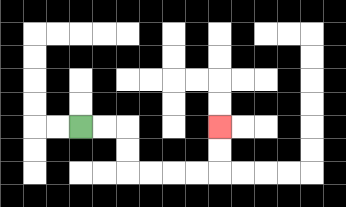{'start': '[3, 5]', 'end': '[9, 5]', 'path_directions': 'R,R,D,D,R,R,R,R,U,U', 'path_coordinates': '[[3, 5], [4, 5], [5, 5], [5, 6], [5, 7], [6, 7], [7, 7], [8, 7], [9, 7], [9, 6], [9, 5]]'}